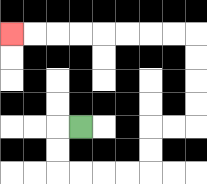{'start': '[3, 5]', 'end': '[0, 1]', 'path_directions': 'L,D,D,R,R,R,R,U,U,R,R,U,U,U,U,L,L,L,L,L,L,L,L', 'path_coordinates': '[[3, 5], [2, 5], [2, 6], [2, 7], [3, 7], [4, 7], [5, 7], [6, 7], [6, 6], [6, 5], [7, 5], [8, 5], [8, 4], [8, 3], [8, 2], [8, 1], [7, 1], [6, 1], [5, 1], [4, 1], [3, 1], [2, 1], [1, 1], [0, 1]]'}